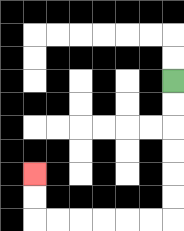{'start': '[7, 3]', 'end': '[1, 7]', 'path_directions': 'D,D,D,D,D,D,L,L,L,L,L,L,U,U', 'path_coordinates': '[[7, 3], [7, 4], [7, 5], [7, 6], [7, 7], [7, 8], [7, 9], [6, 9], [5, 9], [4, 9], [3, 9], [2, 9], [1, 9], [1, 8], [1, 7]]'}